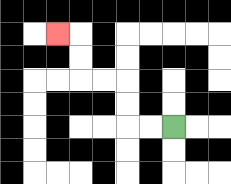{'start': '[7, 5]', 'end': '[2, 1]', 'path_directions': 'L,L,U,U,L,L,U,U,L', 'path_coordinates': '[[7, 5], [6, 5], [5, 5], [5, 4], [5, 3], [4, 3], [3, 3], [3, 2], [3, 1], [2, 1]]'}